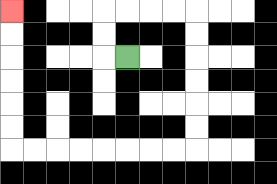{'start': '[5, 2]', 'end': '[0, 0]', 'path_directions': 'L,U,U,R,R,R,R,D,D,D,D,D,D,L,L,L,L,L,L,L,L,U,U,U,U,U,U', 'path_coordinates': '[[5, 2], [4, 2], [4, 1], [4, 0], [5, 0], [6, 0], [7, 0], [8, 0], [8, 1], [8, 2], [8, 3], [8, 4], [8, 5], [8, 6], [7, 6], [6, 6], [5, 6], [4, 6], [3, 6], [2, 6], [1, 6], [0, 6], [0, 5], [0, 4], [0, 3], [0, 2], [0, 1], [0, 0]]'}